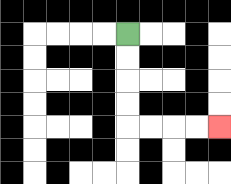{'start': '[5, 1]', 'end': '[9, 5]', 'path_directions': 'D,D,D,D,R,R,R,R', 'path_coordinates': '[[5, 1], [5, 2], [5, 3], [5, 4], [5, 5], [6, 5], [7, 5], [8, 5], [9, 5]]'}